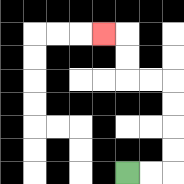{'start': '[5, 7]', 'end': '[4, 1]', 'path_directions': 'R,R,U,U,U,U,L,L,U,U,L', 'path_coordinates': '[[5, 7], [6, 7], [7, 7], [7, 6], [7, 5], [7, 4], [7, 3], [6, 3], [5, 3], [5, 2], [5, 1], [4, 1]]'}